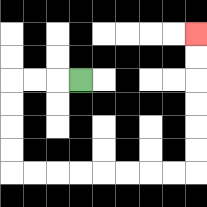{'start': '[3, 3]', 'end': '[8, 1]', 'path_directions': 'L,L,L,D,D,D,D,R,R,R,R,R,R,R,R,U,U,U,U,U,U', 'path_coordinates': '[[3, 3], [2, 3], [1, 3], [0, 3], [0, 4], [0, 5], [0, 6], [0, 7], [1, 7], [2, 7], [3, 7], [4, 7], [5, 7], [6, 7], [7, 7], [8, 7], [8, 6], [8, 5], [8, 4], [8, 3], [8, 2], [8, 1]]'}